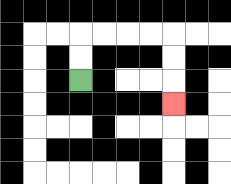{'start': '[3, 3]', 'end': '[7, 4]', 'path_directions': 'U,U,R,R,R,R,D,D,D', 'path_coordinates': '[[3, 3], [3, 2], [3, 1], [4, 1], [5, 1], [6, 1], [7, 1], [7, 2], [7, 3], [7, 4]]'}